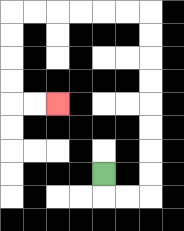{'start': '[4, 7]', 'end': '[2, 4]', 'path_directions': 'D,R,R,U,U,U,U,U,U,U,U,L,L,L,L,L,L,D,D,D,D,R,R', 'path_coordinates': '[[4, 7], [4, 8], [5, 8], [6, 8], [6, 7], [6, 6], [6, 5], [6, 4], [6, 3], [6, 2], [6, 1], [6, 0], [5, 0], [4, 0], [3, 0], [2, 0], [1, 0], [0, 0], [0, 1], [0, 2], [0, 3], [0, 4], [1, 4], [2, 4]]'}